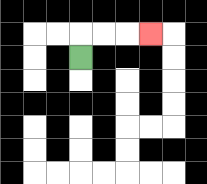{'start': '[3, 2]', 'end': '[6, 1]', 'path_directions': 'U,R,R,R', 'path_coordinates': '[[3, 2], [3, 1], [4, 1], [5, 1], [6, 1]]'}